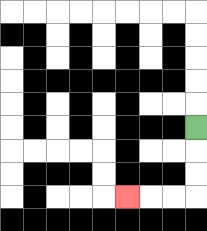{'start': '[8, 5]', 'end': '[5, 8]', 'path_directions': 'D,D,D,L,L,L', 'path_coordinates': '[[8, 5], [8, 6], [8, 7], [8, 8], [7, 8], [6, 8], [5, 8]]'}